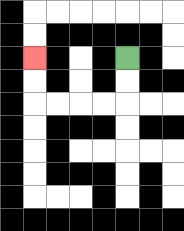{'start': '[5, 2]', 'end': '[1, 2]', 'path_directions': 'D,D,L,L,L,L,U,U', 'path_coordinates': '[[5, 2], [5, 3], [5, 4], [4, 4], [3, 4], [2, 4], [1, 4], [1, 3], [1, 2]]'}